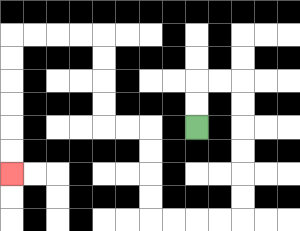{'start': '[8, 5]', 'end': '[0, 7]', 'path_directions': 'U,U,R,R,D,D,D,D,D,D,L,L,L,L,U,U,U,U,L,L,U,U,U,U,L,L,L,L,D,D,D,D,D,D', 'path_coordinates': '[[8, 5], [8, 4], [8, 3], [9, 3], [10, 3], [10, 4], [10, 5], [10, 6], [10, 7], [10, 8], [10, 9], [9, 9], [8, 9], [7, 9], [6, 9], [6, 8], [6, 7], [6, 6], [6, 5], [5, 5], [4, 5], [4, 4], [4, 3], [4, 2], [4, 1], [3, 1], [2, 1], [1, 1], [0, 1], [0, 2], [0, 3], [0, 4], [0, 5], [0, 6], [0, 7]]'}